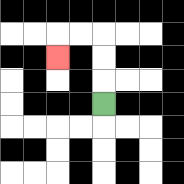{'start': '[4, 4]', 'end': '[2, 2]', 'path_directions': 'U,U,U,L,L,D', 'path_coordinates': '[[4, 4], [4, 3], [4, 2], [4, 1], [3, 1], [2, 1], [2, 2]]'}